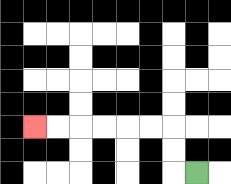{'start': '[8, 7]', 'end': '[1, 5]', 'path_directions': 'L,U,U,L,L,L,L,L,L', 'path_coordinates': '[[8, 7], [7, 7], [7, 6], [7, 5], [6, 5], [5, 5], [4, 5], [3, 5], [2, 5], [1, 5]]'}